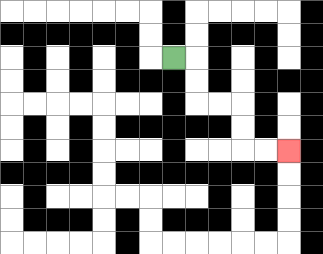{'start': '[7, 2]', 'end': '[12, 6]', 'path_directions': 'R,D,D,R,R,D,D,R,R', 'path_coordinates': '[[7, 2], [8, 2], [8, 3], [8, 4], [9, 4], [10, 4], [10, 5], [10, 6], [11, 6], [12, 6]]'}